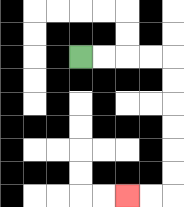{'start': '[3, 2]', 'end': '[5, 8]', 'path_directions': 'R,R,R,R,D,D,D,D,D,D,L,L', 'path_coordinates': '[[3, 2], [4, 2], [5, 2], [6, 2], [7, 2], [7, 3], [7, 4], [7, 5], [7, 6], [7, 7], [7, 8], [6, 8], [5, 8]]'}